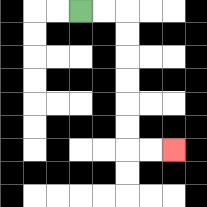{'start': '[3, 0]', 'end': '[7, 6]', 'path_directions': 'R,R,D,D,D,D,D,D,R,R', 'path_coordinates': '[[3, 0], [4, 0], [5, 0], [5, 1], [5, 2], [5, 3], [5, 4], [5, 5], [5, 6], [6, 6], [7, 6]]'}